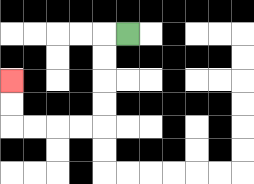{'start': '[5, 1]', 'end': '[0, 3]', 'path_directions': 'L,D,D,D,D,L,L,L,L,U,U', 'path_coordinates': '[[5, 1], [4, 1], [4, 2], [4, 3], [4, 4], [4, 5], [3, 5], [2, 5], [1, 5], [0, 5], [0, 4], [0, 3]]'}